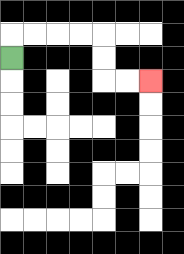{'start': '[0, 2]', 'end': '[6, 3]', 'path_directions': 'U,R,R,R,R,D,D,R,R', 'path_coordinates': '[[0, 2], [0, 1], [1, 1], [2, 1], [3, 1], [4, 1], [4, 2], [4, 3], [5, 3], [6, 3]]'}